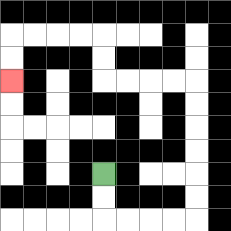{'start': '[4, 7]', 'end': '[0, 3]', 'path_directions': 'D,D,R,R,R,R,U,U,U,U,U,U,L,L,L,L,U,U,L,L,L,L,D,D', 'path_coordinates': '[[4, 7], [4, 8], [4, 9], [5, 9], [6, 9], [7, 9], [8, 9], [8, 8], [8, 7], [8, 6], [8, 5], [8, 4], [8, 3], [7, 3], [6, 3], [5, 3], [4, 3], [4, 2], [4, 1], [3, 1], [2, 1], [1, 1], [0, 1], [0, 2], [0, 3]]'}